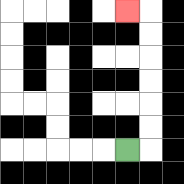{'start': '[5, 6]', 'end': '[5, 0]', 'path_directions': 'R,U,U,U,U,U,U,L', 'path_coordinates': '[[5, 6], [6, 6], [6, 5], [6, 4], [6, 3], [6, 2], [6, 1], [6, 0], [5, 0]]'}